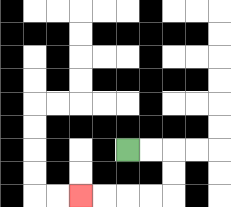{'start': '[5, 6]', 'end': '[3, 8]', 'path_directions': 'R,R,D,D,L,L,L,L', 'path_coordinates': '[[5, 6], [6, 6], [7, 6], [7, 7], [7, 8], [6, 8], [5, 8], [4, 8], [3, 8]]'}